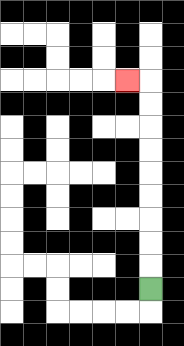{'start': '[6, 12]', 'end': '[5, 3]', 'path_directions': 'U,U,U,U,U,U,U,U,U,L', 'path_coordinates': '[[6, 12], [6, 11], [6, 10], [6, 9], [6, 8], [6, 7], [6, 6], [6, 5], [6, 4], [6, 3], [5, 3]]'}